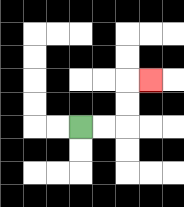{'start': '[3, 5]', 'end': '[6, 3]', 'path_directions': 'R,R,U,U,R', 'path_coordinates': '[[3, 5], [4, 5], [5, 5], [5, 4], [5, 3], [6, 3]]'}